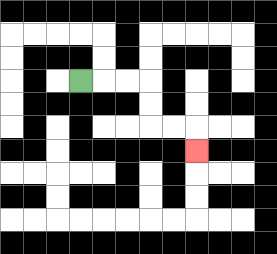{'start': '[3, 3]', 'end': '[8, 6]', 'path_directions': 'R,R,R,D,D,R,R,D', 'path_coordinates': '[[3, 3], [4, 3], [5, 3], [6, 3], [6, 4], [6, 5], [7, 5], [8, 5], [8, 6]]'}